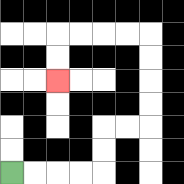{'start': '[0, 7]', 'end': '[2, 3]', 'path_directions': 'R,R,R,R,U,U,R,R,U,U,U,U,L,L,L,L,D,D', 'path_coordinates': '[[0, 7], [1, 7], [2, 7], [3, 7], [4, 7], [4, 6], [4, 5], [5, 5], [6, 5], [6, 4], [6, 3], [6, 2], [6, 1], [5, 1], [4, 1], [3, 1], [2, 1], [2, 2], [2, 3]]'}